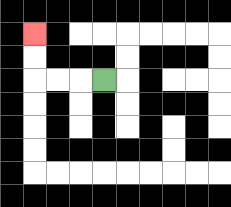{'start': '[4, 3]', 'end': '[1, 1]', 'path_directions': 'L,L,L,U,U', 'path_coordinates': '[[4, 3], [3, 3], [2, 3], [1, 3], [1, 2], [1, 1]]'}